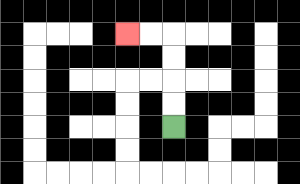{'start': '[7, 5]', 'end': '[5, 1]', 'path_directions': 'U,U,U,U,L,L', 'path_coordinates': '[[7, 5], [7, 4], [7, 3], [7, 2], [7, 1], [6, 1], [5, 1]]'}